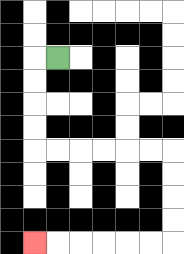{'start': '[2, 2]', 'end': '[1, 10]', 'path_directions': 'L,D,D,D,D,R,R,R,R,R,R,D,D,D,D,L,L,L,L,L,L', 'path_coordinates': '[[2, 2], [1, 2], [1, 3], [1, 4], [1, 5], [1, 6], [2, 6], [3, 6], [4, 6], [5, 6], [6, 6], [7, 6], [7, 7], [7, 8], [7, 9], [7, 10], [6, 10], [5, 10], [4, 10], [3, 10], [2, 10], [1, 10]]'}